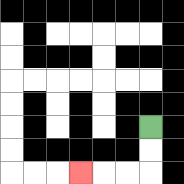{'start': '[6, 5]', 'end': '[3, 7]', 'path_directions': 'D,D,L,L,L', 'path_coordinates': '[[6, 5], [6, 6], [6, 7], [5, 7], [4, 7], [3, 7]]'}